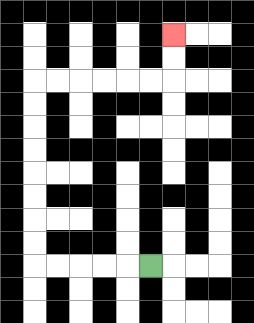{'start': '[6, 11]', 'end': '[7, 1]', 'path_directions': 'L,L,L,L,L,U,U,U,U,U,U,U,U,R,R,R,R,R,R,U,U', 'path_coordinates': '[[6, 11], [5, 11], [4, 11], [3, 11], [2, 11], [1, 11], [1, 10], [1, 9], [1, 8], [1, 7], [1, 6], [1, 5], [1, 4], [1, 3], [2, 3], [3, 3], [4, 3], [5, 3], [6, 3], [7, 3], [7, 2], [7, 1]]'}